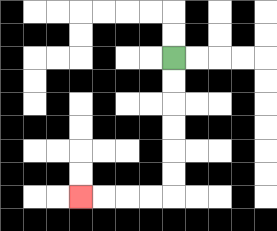{'start': '[7, 2]', 'end': '[3, 8]', 'path_directions': 'D,D,D,D,D,D,L,L,L,L', 'path_coordinates': '[[7, 2], [7, 3], [7, 4], [7, 5], [7, 6], [7, 7], [7, 8], [6, 8], [5, 8], [4, 8], [3, 8]]'}